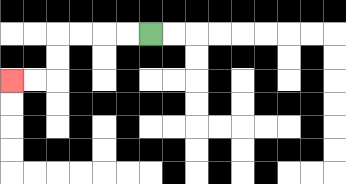{'start': '[6, 1]', 'end': '[0, 3]', 'path_directions': 'L,L,L,L,D,D,L,L', 'path_coordinates': '[[6, 1], [5, 1], [4, 1], [3, 1], [2, 1], [2, 2], [2, 3], [1, 3], [0, 3]]'}